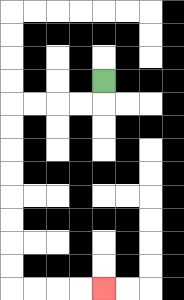{'start': '[4, 3]', 'end': '[4, 12]', 'path_directions': 'D,L,L,L,L,D,D,D,D,D,D,D,D,R,R,R,R', 'path_coordinates': '[[4, 3], [4, 4], [3, 4], [2, 4], [1, 4], [0, 4], [0, 5], [0, 6], [0, 7], [0, 8], [0, 9], [0, 10], [0, 11], [0, 12], [1, 12], [2, 12], [3, 12], [4, 12]]'}